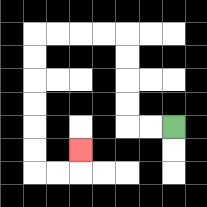{'start': '[7, 5]', 'end': '[3, 6]', 'path_directions': 'L,L,U,U,U,U,L,L,L,L,D,D,D,D,D,D,R,R,U', 'path_coordinates': '[[7, 5], [6, 5], [5, 5], [5, 4], [5, 3], [5, 2], [5, 1], [4, 1], [3, 1], [2, 1], [1, 1], [1, 2], [1, 3], [1, 4], [1, 5], [1, 6], [1, 7], [2, 7], [3, 7], [3, 6]]'}